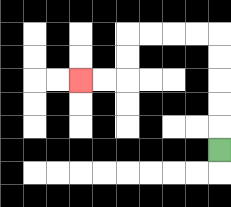{'start': '[9, 6]', 'end': '[3, 3]', 'path_directions': 'U,U,U,U,U,L,L,L,L,D,D,L,L', 'path_coordinates': '[[9, 6], [9, 5], [9, 4], [9, 3], [9, 2], [9, 1], [8, 1], [7, 1], [6, 1], [5, 1], [5, 2], [5, 3], [4, 3], [3, 3]]'}